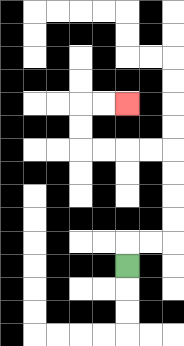{'start': '[5, 11]', 'end': '[5, 4]', 'path_directions': 'U,R,R,U,U,U,U,L,L,L,L,U,U,R,R', 'path_coordinates': '[[5, 11], [5, 10], [6, 10], [7, 10], [7, 9], [7, 8], [7, 7], [7, 6], [6, 6], [5, 6], [4, 6], [3, 6], [3, 5], [3, 4], [4, 4], [5, 4]]'}